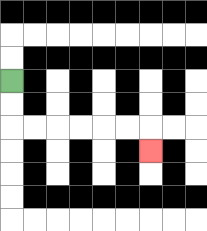{'start': '[0, 3]', 'end': '[6, 6]', 'path_directions': 'D,D,R,R,R,R,R,R,D', 'path_coordinates': '[[0, 3], [0, 4], [0, 5], [1, 5], [2, 5], [3, 5], [4, 5], [5, 5], [6, 5], [6, 6]]'}